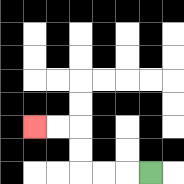{'start': '[6, 7]', 'end': '[1, 5]', 'path_directions': 'L,L,L,U,U,L,L', 'path_coordinates': '[[6, 7], [5, 7], [4, 7], [3, 7], [3, 6], [3, 5], [2, 5], [1, 5]]'}